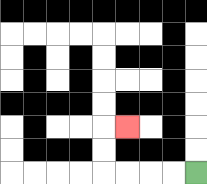{'start': '[8, 7]', 'end': '[5, 5]', 'path_directions': 'L,L,L,L,U,U,R', 'path_coordinates': '[[8, 7], [7, 7], [6, 7], [5, 7], [4, 7], [4, 6], [4, 5], [5, 5]]'}